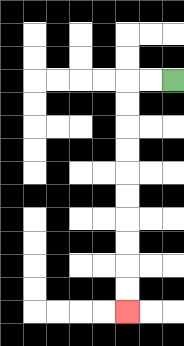{'start': '[7, 3]', 'end': '[5, 13]', 'path_directions': 'L,L,D,D,D,D,D,D,D,D,D,D', 'path_coordinates': '[[7, 3], [6, 3], [5, 3], [5, 4], [5, 5], [5, 6], [5, 7], [5, 8], [5, 9], [5, 10], [5, 11], [5, 12], [5, 13]]'}